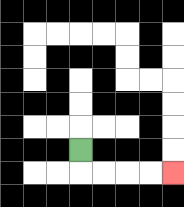{'start': '[3, 6]', 'end': '[7, 7]', 'path_directions': 'D,R,R,R,R', 'path_coordinates': '[[3, 6], [3, 7], [4, 7], [5, 7], [6, 7], [7, 7]]'}